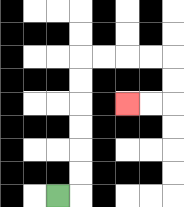{'start': '[2, 8]', 'end': '[5, 4]', 'path_directions': 'R,U,U,U,U,U,U,R,R,R,R,D,D,L,L', 'path_coordinates': '[[2, 8], [3, 8], [3, 7], [3, 6], [3, 5], [3, 4], [3, 3], [3, 2], [4, 2], [5, 2], [6, 2], [7, 2], [7, 3], [7, 4], [6, 4], [5, 4]]'}